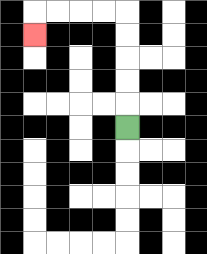{'start': '[5, 5]', 'end': '[1, 1]', 'path_directions': 'U,U,U,U,U,L,L,L,L,D', 'path_coordinates': '[[5, 5], [5, 4], [5, 3], [5, 2], [5, 1], [5, 0], [4, 0], [3, 0], [2, 0], [1, 0], [1, 1]]'}